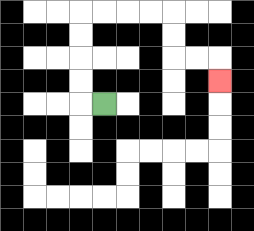{'start': '[4, 4]', 'end': '[9, 3]', 'path_directions': 'L,U,U,U,U,R,R,R,R,D,D,R,R,D', 'path_coordinates': '[[4, 4], [3, 4], [3, 3], [3, 2], [3, 1], [3, 0], [4, 0], [5, 0], [6, 0], [7, 0], [7, 1], [7, 2], [8, 2], [9, 2], [9, 3]]'}